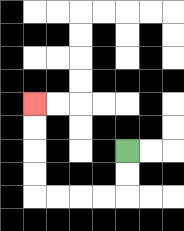{'start': '[5, 6]', 'end': '[1, 4]', 'path_directions': 'D,D,L,L,L,L,U,U,U,U', 'path_coordinates': '[[5, 6], [5, 7], [5, 8], [4, 8], [3, 8], [2, 8], [1, 8], [1, 7], [1, 6], [1, 5], [1, 4]]'}